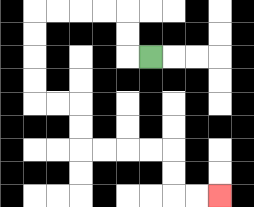{'start': '[6, 2]', 'end': '[9, 8]', 'path_directions': 'L,U,U,L,L,L,L,D,D,D,D,R,R,D,D,R,R,R,R,D,D,R,R', 'path_coordinates': '[[6, 2], [5, 2], [5, 1], [5, 0], [4, 0], [3, 0], [2, 0], [1, 0], [1, 1], [1, 2], [1, 3], [1, 4], [2, 4], [3, 4], [3, 5], [3, 6], [4, 6], [5, 6], [6, 6], [7, 6], [7, 7], [7, 8], [8, 8], [9, 8]]'}